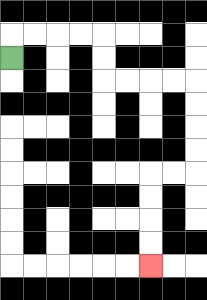{'start': '[0, 2]', 'end': '[6, 11]', 'path_directions': 'U,R,R,R,R,D,D,R,R,R,R,D,D,D,D,L,L,D,D,D,D', 'path_coordinates': '[[0, 2], [0, 1], [1, 1], [2, 1], [3, 1], [4, 1], [4, 2], [4, 3], [5, 3], [6, 3], [7, 3], [8, 3], [8, 4], [8, 5], [8, 6], [8, 7], [7, 7], [6, 7], [6, 8], [6, 9], [6, 10], [6, 11]]'}